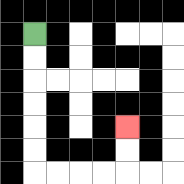{'start': '[1, 1]', 'end': '[5, 5]', 'path_directions': 'D,D,D,D,D,D,R,R,R,R,U,U', 'path_coordinates': '[[1, 1], [1, 2], [1, 3], [1, 4], [1, 5], [1, 6], [1, 7], [2, 7], [3, 7], [4, 7], [5, 7], [5, 6], [5, 5]]'}